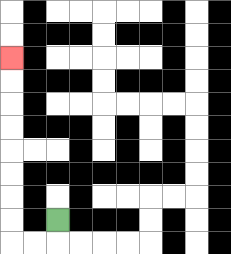{'start': '[2, 9]', 'end': '[0, 2]', 'path_directions': 'D,L,L,U,U,U,U,U,U,U,U', 'path_coordinates': '[[2, 9], [2, 10], [1, 10], [0, 10], [0, 9], [0, 8], [0, 7], [0, 6], [0, 5], [0, 4], [0, 3], [0, 2]]'}